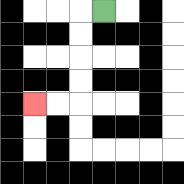{'start': '[4, 0]', 'end': '[1, 4]', 'path_directions': 'L,D,D,D,D,L,L', 'path_coordinates': '[[4, 0], [3, 0], [3, 1], [3, 2], [3, 3], [3, 4], [2, 4], [1, 4]]'}